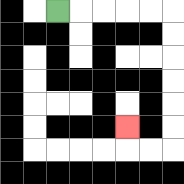{'start': '[2, 0]', 'end': '[5, 5]', 'path_directions': 'R,R,R,R,R,D,D,D,D,D,D,L,L,U', 'path_coordinates': '[[2, 0], [3, 0], [4, 0], [5, 0], [6, 0], [7, 0], [7, 1], [7, 2], [7, 3], [7, 4], [7, 5], [7, 6], [6, 6], [5, 6], [5, 5]]'}